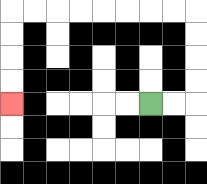{'start': '[6, 4]', 'end': '[0, 4]', 'path_directions': 'R,R,U,U,U,U,L,L,L,L,L,L,L,L,D,D,D,D', 'path_coordinates': '[[6, 4], [7, 4], [8, 4], [8, 3], [8, 2], [8, 1], [8, 0], [7, 0], [6, 0], [5, 0], [4, 0], [3, 0], [2, 0], [1, 0], [0, 0], [0, 1], [0, 2], [0, 3], [0, 4]]'}